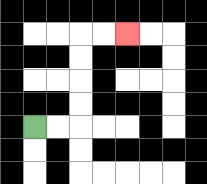{'start': '[1, 5]', 'end': '[5, 1]', 'path_directions': 'R,R,U,U,U,U,R,R', 'path_coordinates': '[[1, 5], [2, 5], [3, 5], [3, 4], [3, 3], [3, 2], [3, 1], [4, 1], [5, 1]]'}